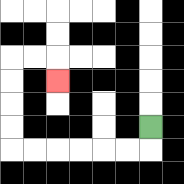{'start': '[6, 5]', 'end': '[2, 3]', 'path_directions': 'D,L,L,L,L,L,L,U,U,U,U,R,R,D', 'path_coordinates': '[[6, 5], [6, 6], [5, 6], [4, 6], [3, 6], [2, 6], [1, 6], [0, 6], [0, 5], [0, 4], [0, 3], [0, 2], [1, 2], [2, 2], [2, 3]]'}